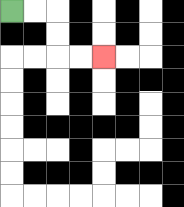{'start': '[0, 0]', 'end': '[4, 2]', 'path_directions': 'R,R,D,D,R,R', 'path_coordinates': '[[0, 0], [1, 0], [2, 0], [2, 1], [2, 2], [3, 2], [4, 2]]'}